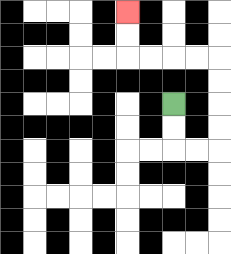{'start': '[7, 4]', 'end': '[5, 0]', 'path_directions': 'D,D,R,R,U,U,U,U,L,L,L,L,U,U', 'path_coordinates': '[[7, 4], [7, 5], [7, 6], [8, 6], [9, 6], [9, 5], [9, 4], [9, 3], [9, 2], [8, 2], [7, 2], [6, 2], [5, 2], [5, 1], [5, 0]]'}